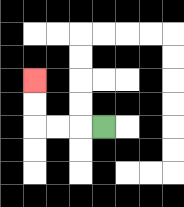{'start': '[4, 5]', 'end': '[1, 3]', 'path_directions': 'L,L,L,U,U', 'path_coordinates': '[[4, 5], [3, 5], [2, 5], [1, 5], [1, 4], [1, 3]]'}